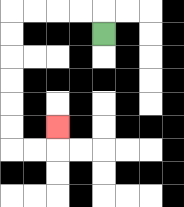{'start': '[4, 1]', 'end': '[2, 5]', 'path_directions': 'U,L,L,L,L,D,D,D,D,D,D,R,R,U', 'path_coordinates': '[[4, 1], [4, 0], [3, 0], [2, 0], [1, 0], [0, 0], [0, 1], [0, 2], [0, 3], [0, 4], [0, 5], [0, 6], [1, 6], [2, 6], [2, 5]]'}